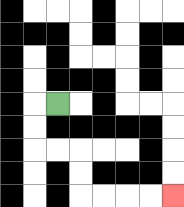{'start': '[2, 4]', 'end': '[7, 8]', 'path_directions': 'L,D,D,R,R,D,D,R,R,R,R', 'path_coordinates': '[[2, 4], [1, 4], [1, 5], [1, 6], [2, 6], [3, 6], [3, 7], [3, 8], [4, 8], [5, 8], [6, 8], [7, 8]]'}